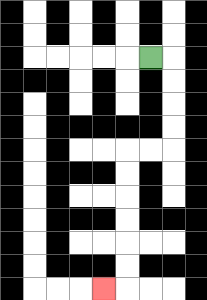{'start': '[6, 2]', 'end': '[4, 12]', 'path_directions': 'R,D,D,D,D,L,L,D,D,D,D,D,D,L', 'path_coordinates': '[[6, 2], [7, 2], [7, 3], [7, 4], [7, 5], [7, 6], [6, 6], [5, 6], [5, 7], [5, 8], [5, 9], [5, 10], [5, 11], [5, 12], [4, 12]]'}